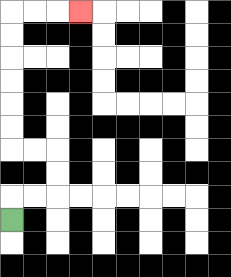{'start': '[0, 9]', 'end': '[3, 0]', 'path_directions': 'U,R,R,U,U,L,L,U,U,U,U,U,U,R,R,R', 'path_coordinates': '[[0, 9], [0, 8], [1, 8], [2, 8], [2, 7], [2, 6], [1, 6], [0, 6], [0, 5], [0, 4], [0, 3], [0, 2], [0, 1], [0, 0], [1, 0], [2, 0], [3, 0]]'}